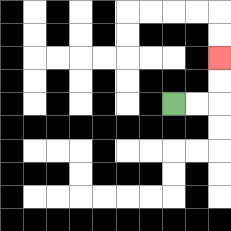{'start': '[7, 4]', 'end': '[9, 2]', 'path_directions': 'R,R,U,U', 'path_coordinates': '[[7, 4], [8, 4], [9, 4], [9, 3], [9, 2]]'}